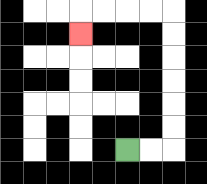{'start': '[5, 6]', 'end': '[3, 1]', 'path_directions': 'R,R,U,U,U,U,U,U,L,L,L,L,D', 'path_coordinates': '[[5, 6], [6, 6], [7, 6], [7, 5], [7, 4], [7, 3], [7, 2], [7, 1], [7, 0], [6, 0], [5, 0], [4, 0], [3, 0], [3, 1]]'}